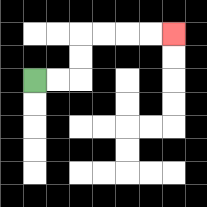{'start': '[1, 3]', 'end': '[7, 1]', 'path_directions': 'R,R,U,U,R,R,R,R', 'path_coordinates': '[[1, 3], [2, 3], [3, 3], [3, 2], [3, 1], [4, 1], [5, 1], [6, 1], [7, 1]]'}